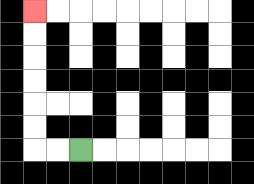{'start': '[3, 6]', 'end': '[1, 0]', 'path_directions': 'L,L,U,U,U,U,U,U', 'path_coordinates': '[[3, 6], [2, 6], [1, 6], [1, 5], [1, 4], [1, 3], [1, 2], [1, 1], [1, 0]]'}